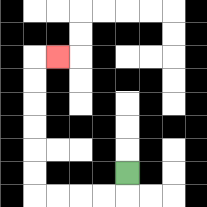{'start': '[5, 7]', 'end': '[2, 2]', 'path_directions': 'D,L,L,L,L,U,U,U,U,U,U,R', 'path_coordinates': '[[5, 7], [5, 8], [4, 8], [3, 8], [2, 8], [1, 8], [1, 7], [1, 6], [1, 5], [1, 4], [1, 3], [1, 2], [2, 2]]'}